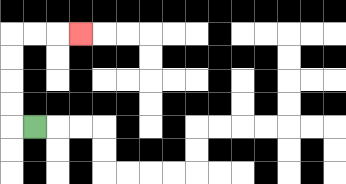{'start': '[1, 5]', 'end': '[3, 1]', 'path_directions': 'L,U,U,U,U,R,R,R', 'path_coordinates': '[[1, 5], [0, 5], [0, 4], [0, 3], [0, 2], [0, 1], [1, 1], [2, 1], [3, 1]]'}